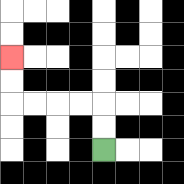{'start': '[4, 6]', 'end': '[0, 2]', 'path_directions': 'U,U,L,L,L,L,U,U', 'path_coordinates': '[[4, 6], [4, 5], [4, 4], [3, 4], [2, 4], [1, 4], [0, 4], [0, 3], [0, 2]]'}